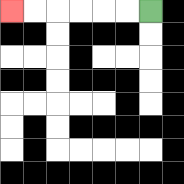{'start': '[6, 0]', 'end': '[0, 0]', 'path_directions': 'L,L,L,L,L,L', 'path_coordinates': '[[6, 0], [5, 0], [4, 0], [3, 0], [2, 0], [1, 0], [0, 0]]'}